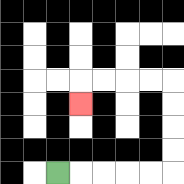{'start': '[2, 7]', 'end': '[3, 4]', 'path_directions': 'R,R,R,R,R,U,U,U,U,L,L,L,L,D', 'path_coordinates': '[[2, 7], [3, 7], [4, 7], [5, 7], [6, 7], [7, 7], [7, 6], [7, 5], [7, 4], [7, 3], [6, 3], [5, 3], [4, 3], [3, 3], [3, 4]]'}